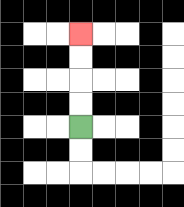{'start': '[3, 5]', 'end': '[3, 1]', 'path_directions': 'U,U,U,U', 'path_coordinates': '[[3, 5], [3, 4], [3, 3], [3, 2], [3, 1]]'}